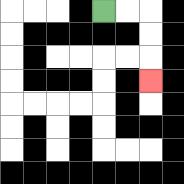{'start': '[4, 0]', 'end': '[6, 3]', 'path_directions': 'R,R,D,D,D', 'path_coordinates': '[[4, 0], [5, 0], [6, 0], [6, 1], [6, 2], [6, 3]]'}